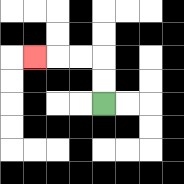{'start': '[4, 4]', 'end': '[1, 2]', 'path_directions': 'U,U,L,L,L', 'path_coordinates': '[[4, 4], [4, 3], [4, 2], [3, 2], [2, 2], [1, 2]]'}